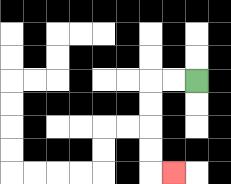{'start': '[8, 3]', 'end': '[7, 7]', 'path_directions': 'L,L,D,D,D,D,R', 'path_coordinates': '[[8, 3], [7, 3], [6, 3], [6, 4], [6, 5], [6, 6], [6, 7], [7, 7]]'}